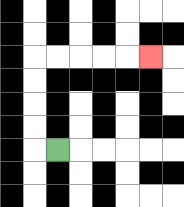{'start': '[2, 6]', 'end': '[6, 2]', 'path_directions': 'L,U,U,U,U,R,R,R,R,R', 'path_coordinates': '[[2, 6], [1, 6], [1, 5], [1, 4], [1, 3], [1, 2], [2, 2], [3, 2], [4, 2], [5, 2], [6, 2]]'}